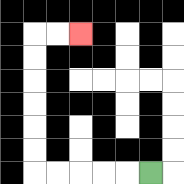{'start': '[6, 7]', 'end': '[3, 1]', 'path_directions': 'L,L,L,L,L,U,U,U,U,U,U,R,R', 'path_coordinates': '[[6, 7], [5, 7], [4, 7], [3, 7], [2, 7], [1, 7], [1, 6], [1, 5], [1, 4], [1, 3], [1, 2], [1, 1], [2, 1], [3, 1]]'}